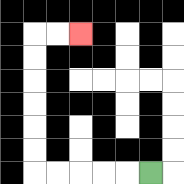{'start': '[6, 7]', 'end': '[3, 1]', 'path_directions': 'L,L,L,L,L,U,U,U,U,U,U,R,R', 'path_coordinates': '[[6, 7], [5, 7], [4, 7], [3, 7], [2, 7], [1, 7], [1, 6], [1, 5], [1, 4], [1, 3], [1, 2], [1, 1], [2, 1], [3, 1]]'}